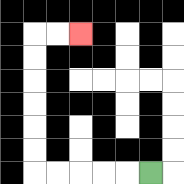{'start': '[6, 7]', 'end': '[3, 1]', 'path_directions': 'L,L,L,L,L,U,U,U,U,U,U,R,R', 'path_coordinates': '[[6, 7], [5, 7], [4, 7], [3, 7], [2, 7], [1, 7], [1, 6], [1, 5], [1, 4], [1, 3], [1, 2], [1, 1], [2, 1], [3, 1]]'}